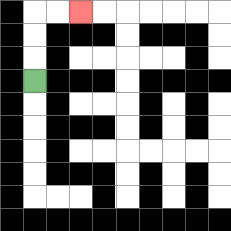{'start': '[1, 3]', 'end': '[3, 0]', 'path_directions': 'U,U,U,R,R', 'path_coordinates': '[[1, 3], [1, 2], [1, 1], [1, 0], [2, 0], [3, 0]]'}